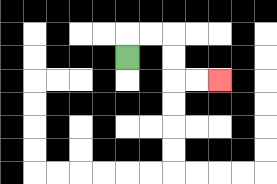{'start': '[5, 2]', 'end': '[9, 3]', 'path_directions': 'U,R,R,D,D,R,R', 'path_coordinates': '[[5, 2], [5, 1], [6, 1], [7, 1], [7, 2], [7, 3], [8, 3], [9, 3]]'}